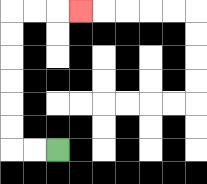{'start': '[2, 6]', 'end': '[3, 0]', 'path_directions': 'L,L,U,U,U,U,U,U,R,R,R', 'path_coordinates': '[[2, 6], [1, 6], [0, 6], [0, 5], [0, 4], [0, 3], [0, 2], [0, 1], [0, 0], [1, 0], [2, 0], [3, 0]]'}